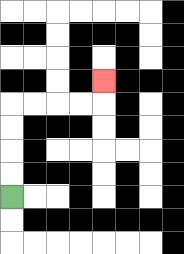{'start': '[0, 8]', 'end': '[4, 3]', 'path_directions': 'U,U,U,U,R,R,R,R,U', 'path_coordinates': '[[0, 8], [0, 7], [0, 6], [0, 5], [0, 4], [1, 4], [2, 4], [3, 4], [4, 4], [4, 3]]'}